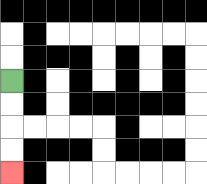{'start': '[0, 3]', 'end': '[0, 7]', 'path_directions': 'D,D,D,D', 'path_coordinates': '[[0, 3], [0, 4], [0, 5], [0, 6], [0, 7]]'}